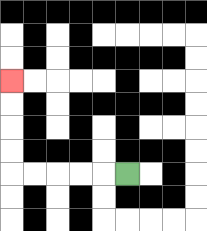{'start': '[5, 7]', 'end': '[0, 3]', 'path_directions': 'L,L,L,L,L,U,U,U,U', 'path_coordinates': '[[5, 7], [4, 7], [3, 7], [2, 7], [1, 7], [0, 7], [0, 6], [0, 5], [0, 4], [0, 3]]'}